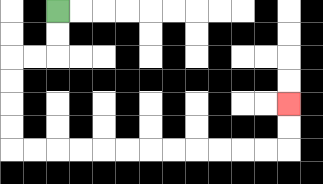{'start': '[2, 0]', 'end': '[12, 4]', 'path_directions': 'D,D,L,L,D,D,D,D,R,R,R,R,R,R,R,R,R,R,R,R,U,U', 'path_coordinates': '[[2, 0], [2, 1], [2, 2], [1, 2], [0, 2], [0, 3], [0, 4], [0, 5], [0, 6], [1, 6], [2, 6], [3, 6], [4, 6], [5, 6], [6, 6], [7, 6], [8, 6], [9, 6], [10, 6], [11, 6], [12, 6], [12, 5], [12, 4]]'}